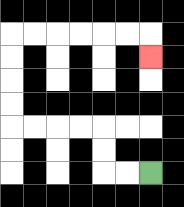{'start': '[6, 7]', 'end': '[6, 2]', 'path_directions': 'L,L,U,U,L,L,L,L,U,U,U,U,R,R,R,R,R,R,D', 'path_coordinates': '[[6, 7], [5, 7], [4, 7], [4, 6], [4, 5], [3, 5], [2, 5], [1, 5], [0, 5], [0, 4], [0, 3], [0, 2], [0, 1], [1, 1], [2, 1], [3, 1], [4, 1], [5, 1], [6, 1], [6, 2]]'}